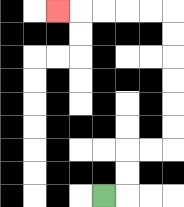{'start': '[4, 8]', 'end': '[2, 0]', 'path_directions': 'R,U,U,R,R,U,U,U,U,U,U,L,L,L,L,L', 'path_coordinates': '[[4, 8], [5, 8], [5, 7], [5, 6], [6, 6], [7, 6], [7, 5], [7, 4], [7, 3], [7, 2], [7, 1], [7, 0], [6, 0], [5, 0], [4, 0], [3, 0], [2, 0]]'}